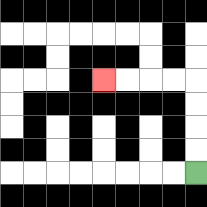{'start': '[8, 7]', 'end': '[4, 3]', 'path_directions': 'U,U,U,U,L,L,L,L', 'path_coordinates': '[[8, 7], [8, 6], [8, 5], [8, 4], [8, 3], [7, 3], [6, 3], [5, 3], [4, 3]]'}